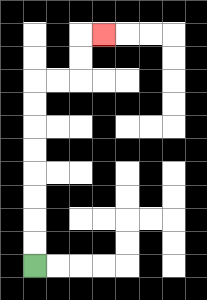{'start': '[1, 11]', 'end': '[4, 1]', 'path_directions': 'U,U,U,U,U,U,U,U,R,R,U,U,R', 'path_coordinates': '[[1, 11], [1, 10], [1, 9], [1, 8], [1, 7], [1, 6], [1, 5], [1, 4], [1, 3], [2, 3], [3, 3], [3, 2], [3, 1], [4, 1]]'}